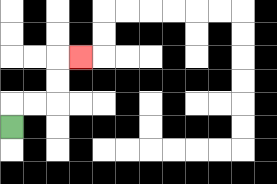{'start': '[0, 5]', 'end': '[3, 2]', 'path_directions': 'U,R,R,U,U,R', 'path_coordinates': '[[0, 5], [0, 4], [1, 4], [2, 4], [2, 3], [2, 2], [3, 2]]'}